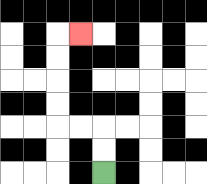{'start': '[4, 7]', 'end': '[3, 1]', 'path_directions': 'U,U,L,L,U,U,U,U,R', 'path_coordinates': '[[4, 7], [4, 6], [4, 5], [3, 5], [2, 5], [2, 4], [2, 3], [2, 2], [2, 1], [3, 1]]'}